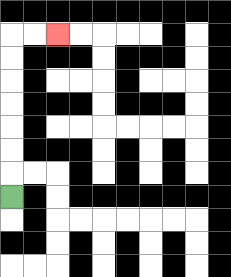{'start': '[0, 8]', 'end': '[2, 1]', 'path_directions': 'U,U,U,U,U,U,U,R,R', 'path_coordinates': '[[0, 8], [0, 7], [0, 6], [0, 5], [0, 4], [0, 3], [0, 2], [0, 1], [1, 1], [2, 1]]'}